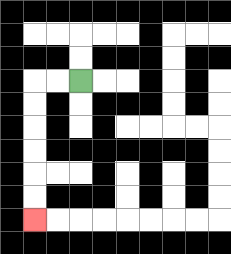{'start': '[3, 3]', 'end': '[1, 9]', 'path_directions': 'L,L,D,D,D,D,D,D', 'path_coordinates': '[[3, 3], [2, 3], [1, 3], [1, 4], [1, 5], [1, 6], [1, 7], [1, 8], [1, 9]]'}